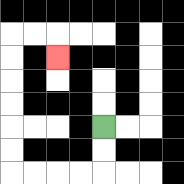{'start': '[4, 5]', 'end': '[2, 2]', 'path_directions': 'D,D,L,L,L,L,U,U,U,U,U,U,R,R,D', 'path_coordinates': '[[4, 5], [4, 6], [4, 7], [3, 7], [2, 7], [1, 7], [0, 7], [0, 6], [0, 5], [0, 4], [0, 3], [0, 2], [0, 1], [1, 1], [2, 1], [2, 2]]'}